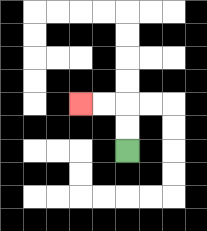{'start': '[5, 6]', 'end': '[3, 4]', 'path_directions': 'U,U,L,L', 'path_coordinates': '[[5, 6], [5, 5], [5, 4], [4, 4], [3, 4]]'}